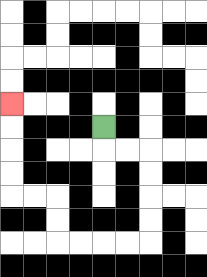{'start': '[4, 5]', 'end': '[0, 4]', 'path_directions': 'D,R,R,D,D,D,D,L,L,L,L,U,U,L,L,U,U,U,U', 'path_coordinates': '[[4, 5], [4, 6], [5, 6], [6, 6], [6, 7], [6, 8], [6, 9], [6, 10], [5, 10], [4, 10], [3, 10], [2, 10], [2, 9], [2, 8], [1, 8], [0, 8], [0, 7], [0, 6], [0, 5], [0, 4]]'}